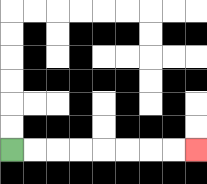{'start': '[0, 6]', 'end': '[8, 6]', 'path_directions': 'R,R,R,R,R,R,R,R', 'path_coordinates': '[[0, 6], [1, 6], [2, 6], [3, 6], [4, 6], [5, 6], [6, 6], [7, 6], [8, 6]]'}